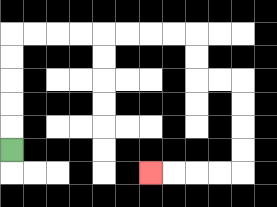{'start': '[0, 6]', 'end': '[6, 7]', 'path_directions': 'U,U,U,U,U,R,R,R,R,R,R,R,R,D,D,R,R,D,D,D,D,L,L,L,L', 'path_coordinates': '[[0, 6], [0, 5], [0, 4], [0, 3], [0, 2], [0, 1], [1, 1], [2, 1], [3, 1], [4, 1], [5, 1], [6, 1], [7, 1], [8, 1], [8, 2], [8, 3], [9, 3], [10, 3], [10, 4], [10, 5], [10, 6], [10, 7], [9, 7], [8, 7], [7, 7], [6, 7]]'}